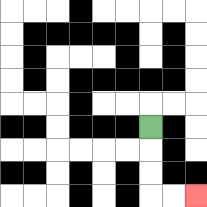{'start': '[6, 5]', 'end': '[8, 8]', 'path_directions': 'D,D,D,R,R', 'path_coordinates': '[[6, 5], [6, 6], [6, 7], [6, 8], [7, 8], [8, 8]]'}